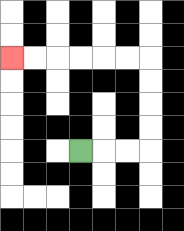{'start': '[3, 6]', 'end': '[0, 2]', 'path_directions': 'R,R,R,U,U,U,U,L,L,L,L,L,L', 'path_coordinates': '[[3, 6], [4, 6], [5, 6], [6, 6], [6, 5], [6, 4], [6, 3], [6, 2], [5, 2], [4, 2], [3, 2], [2, 2], [1, 2], [0, 2]]'}